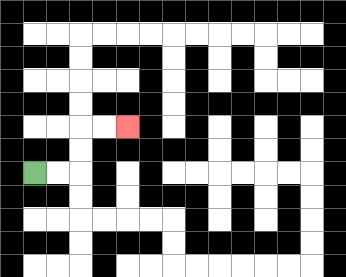{'start': '[1, 7]', 'end': '[5, 5]', 'path_directions': 'R,R,U,U,R,R', 'path_coordinates': '[[1, 7], [2, 7], [3, 7], [3, 6], [3, 5], [4, 5], [5, 5]]'}